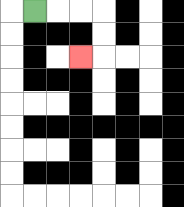{'start': '[1, 0]', 'end': '[3, 2]', 'path_directions': 'R,R,R,D,D,L', 'path_coordinates': '[[1, 0], [2, 0], [3, 0], [4, 0], [4, 1], [4, 2], [3, 2]]'}